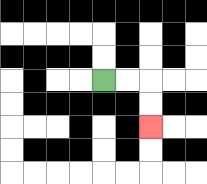{'start': '[4, 3]', 'end': '[6, 5]', 'path_directions': 'R,R,D,D', 'path_coordinates': '[[4, 3], [5, 3], [6, 3], [6, 4], [6, 5]]'}